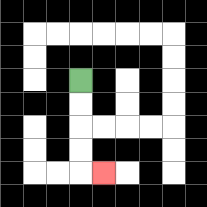{'start': '[3, 3]', 'end': '[4, 7]', 'path_directions': 'D,D,D,D,R', 'path_coordinates': '[[3, 3], [3, 4], [3, 5], [3, 6], [3, 7], [4, 7]]'}